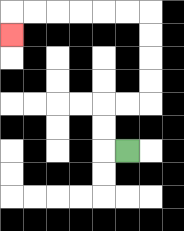{'start': '[5, 6]', 'end': '[0, 1]', 'path_directions': 'L,U,U,R,R,U,U,U,U,L,L,L,L,L,L,D', 'path_coordinates': '[[5, 6], [4, 6], [4, 5], [4, 4], [5, 4], [6, 4], [6, 3], [6, 2], [6, 1], [6, 0], [5, 0], [4, 0], [3, 0], [2, 0], [1, 0], [0, 0], [0, 1]]'}